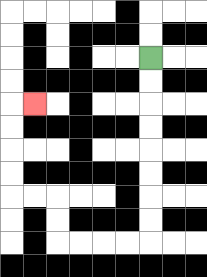{'start': '[6, 2]', 'end': '[1, 4]', 'path_directions': 'D,D,D,D,D,D,D,D,L,L,L,L,U,U,L,L,U,U,U,U,R', 'path_coordinates': '[[6, 2], [6, 3], [6, 4], [6, 5], [6, 6], [6, 7], [6, 8], [6, 9], [6, 10], [5, 10], [4, 10], [3, 10], [2, 10], [2, 9], [2, 8], [1, 8], [0, 8], [0, 7], [0, 6], [0, 5], [0, 4], [1, 4]]'}